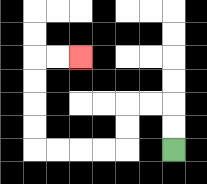{'start': '[7, 6]', 'end': '[3, 2]', 'path_directions': 'U,U,L,L,D,D,L,L,L,L,U,U,U,U,R,R', 'path_coordinates': '[[7, 6], [7, 5], [7, 4], [6, 4], [5, 4], [5, 5], [5, 6], [4, 6], [3, 6], [2, 6], [1, 6], [1, 5], [1, 4], [1, 3], [1, 2], [2, 2], [3, 2]]'}